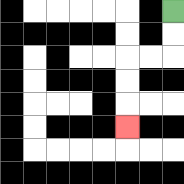{'start': '[7, 0]', 'end': '[5, 5]', 'path_directions': 'D,D,L,L,D,D,D', 'path_coordinates': '[[7, 0], [7, 1], [7, 2], [6, 2], [5, 2], [5, 3], [5, 4], [5, 5]]'}